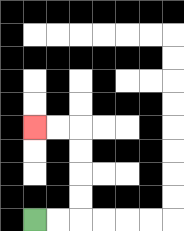{'start': '[1, 9]', 'end': '[1, 5]', 'path_directions': 'R,R,U,U,U,U,L,L', 'path_coordinates': '[[1, 9], [2, 9], [3, 9], [3, 8], [3, 7], [3, 6], [3, 5], [2, 5], [1, 5]]'}